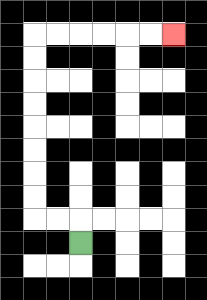{'start': '[3, 10]', 'end': '[7, 1]', 'path_directions': 'U,L,L,U,U,U,U,U,U,U,U,R,R,R,R,R,R', 'path_coordinates': '[[3, 10], [3, 9], [2, 9], [1, 9], [1, 8], [1, 7], [1, 6], [1, 5], [1, 4], [1, 3], [1, 2], [1, 1], [2, 1], [3, 1], [4, 1], [5, 1], [6, 1], [7, 1]]'}